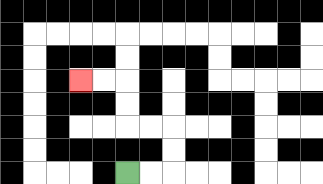{'start': '[5, 7]', 'end': '[3, 3]', 'path_directions': 'R,R,U,U,L,L,U,U,L,L', 'path_coordinates': '[[5, 7], [6, 7], [7, 7], [7, 6], [7, 5], [6, 5], [5, 5], [5, 4], [5, 3], [4, 3], [3, 3]]'}